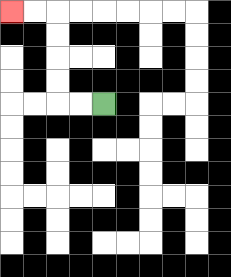{'start': '[4, 4]', 'end': '[0, 0]', 'path_directions': 'L,L,U,U,U,U,L,L', 'path_coordinates': '[[4, 4], [3, 4], [2, 4], [2, 3], [2, 2], [2, 1], [2, 0], [1, 0], [0, 0]]'}